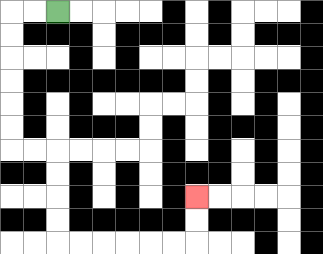{'start': '[2, 0]', 'end': '[8, 8]', 'path_directions': 'L,L,D,D,D,D,D,D,R,R,D,D,D,D,R,R,R,R,R,R,U,U', 'path_coordinates': '[[2, 0], [1, 0], [0, 0], [0, 1], [0, 2], [0, 3], [0, 4], [0, 5], [0, 6], [1, 6], [2, 6], [2, 7], [2, 8], [2, 9], [2, 10], [3, 10], [4, 10], [5, 10], [6, 10], [7, 10], [8, 10], [8, 9], [8, 8]]'}